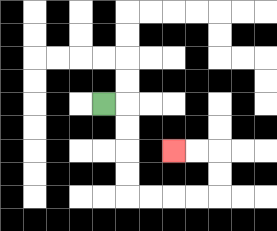{'start': '[4, 4]', 'end': '[7, 6]', 'path_directions': 'R,D,D,D,D,R,R,R,R,U,U,L,L', 'path_coordinates': '[[4, 4], [5, 4], [5, 5], [5, 6], [5, 7], [5, 8], [6, 8], [7, 8], [8, 8], [9, 8], [9, 7], [9, 6], [8, 6], [7, 6]]'}